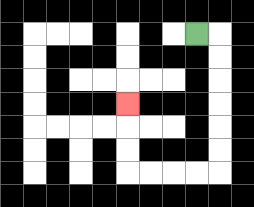{'start': '[8, 1]', 'end': '[5, 4]', 'path_directions': 'R,D,D,D,D,D,D,L,L,L,L,U,U,U', 'path_coordinates': '[[8, 1], [9, 1], [9, 2], [9, 3], [9, 4], [9, 5], [9, 6], [9, 7], [8, 7], [7, 7], [6, 7], [5, 7], [5, 6], [5, 5], [5, 4]]'}